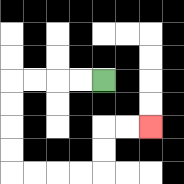{'start': '[4, 3]', 'end': '[6, 5]', 'path_directions': 'L,L,L,L,D,D,D,D,R,R,R,R,U,U,R,R', 'path_coordinates': '[[4, 3], [3, 3], [2, 3], [1, 3], [0, 3], [0, 4], [0, 5], [0, 6], [0, 7], [1, 7], [2, 7], [3, 7], [4, 7], [4, 6], [4, 5], [5, 5], [6, 5]]'}